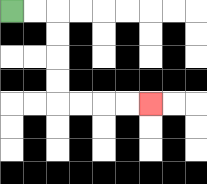{'start': '[0, 0]', 'end': '[6, 4]', 'path_directions': 'R,R,D,D,D,D,R,R,R,R', 'path_coordinates': '[[0, 0], [1, 0], [2, 0], [2, 1], [2, 2], [2, 3], [2, 4], [3, 4], [4, 4], [5, 4], [6, 4]]'}